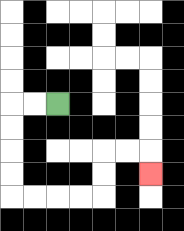{'start': '[2, 4]', 'end': '[6, 7]', 'path_directions': 'L,L,D,D,D,D,R,R,R,R,U,U,R,R,D', 'path_coordinates': '[[2, 4], [1, 4], [0, 4], [0, 5], [0, 6], [0, 7], [0, 8], [1, 8], [2, 8], [3, 8], [4, 8], [4, 7], [4, 6], [5, 6], [6, 6], [6, 7]]'}